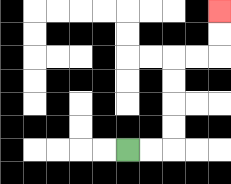{'start': '[5, 6]', 'end': '[9, 0]', 'path_directions': 'R,R,U,U,U,U,R,R,U,U', 'path_coordinates': '[[5, 6], [6, 6], [7, 6], [7, 5], [7, 4], [7, 3], [7, 2], [8, 2], [9, 2], [9, 1], [9, 0]]'}